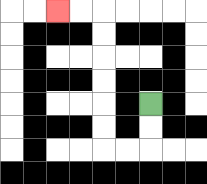{'start': '[6, 4]', 'end': '[2, 0]', 'path_directions': 'D,D,L,L,U,U,U,U,U,U,L,L', 'path_coordinates': '[[6, 4], [6, 5], [6, 6], [5, 6], [4, 6], [4, 5], [4, 4], [4, 3], [4, 2], [4, 1], [4, 0], [3, 0], [2, 0]]'}